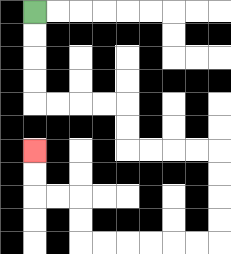{'start': '[1, 0]', 'end': '[1, 6]', 'path_directions': 'D,D,D,D,R,R,R,R,D,D,R,R,R,R,D,D,D,D,L,L,L,L,L,L,U,U,L,L,U,U', 'path_coordinates': '[[1, 0], [1, 1], [1, 2], [1, 3], [1, 4], [2, 4], [3, 4], [4, 4], [5, 4], [5, 5], [5, 6], [6, 6], [7, 6], [8, 6], [9, 6], [9, 7], [9, 8], [9, 9], [9, 10], [8, 10], [7, 10], [6, 10], [5, 10], [4, 10], [3, 10], [3, 9], [3, 8], [2, 8], [1, 8], [1, 7], [1, 6]]'}